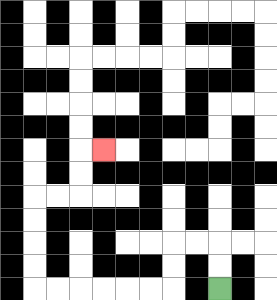{'start': '[9, 12]', 'end': '[4, 6]', 'path_directions': 'U,U,L,L,D,D,L,L,L,L,L,L,U,U,U,U,R,R,U,U,R', 'path_coordinates': '[[9, 12], [9, 11], [9, 10], [8, 10], [7, 10], [7, 11], [7, 12], [6, 12], [5, 12], [4, 12], [3, 12], [2, 12], [1, 12], [1, 11], [1, 10], [1, 9], [1, 8], [2, 8], [3, 8], [3, 7], [3, 6], [4, 6]]'}